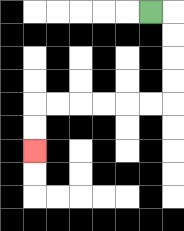{'start': '[6, 0]', 'end': '[1, 6]', 'path_directions': 'R,D,D,D,D,L,L,L,L,L,L,D,D', 'path_coordinates': '[[6, 0], [7, 0], [7, 1], [7, 2], [7, 3], [7, 4], [6, 4], [5, 4], [4, 4], [3, 4], [2, 4], [1, 4], [1, 5], [1, 6]]'}